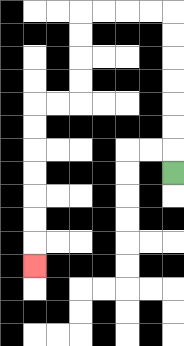{'start': '[7, 7]', 'end': '[1, 11]', 'path_directions': 'U,U,U,U,U,U,U,L,L,L,L,D,D,D,D,L,L,D,D,D,D,D,D,D', 'path_coordinates': '[[7, 7], [7, 6], [7, 5], [7, 4], [7, 3], [7, 2], [7, 1], [7, 0], [6, 0], [5, 0], [4, 0], [3, 0], [3, 1], [3, 2], [3, 3], [3, 4], [2, 4], [1, 4], [1, 5], [1, 6], [1, 7], [1, 8], [1, 9], [1, 10], [1, 11]]'}